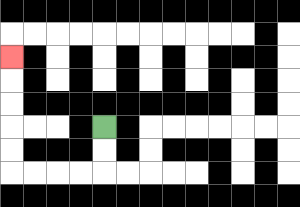{'start': '[4, 5]', 'end': '[0, 2]', 'path_directions': 'D,D,L,L,L,L,U,U,U,U,U', 'path_coordinates': '[[4, 5], [4, 6], [4, 7], [3, 7], [2, 7], [1, 7], [0, 7], [0, 6], [0, 5], [0, 4], [0, 3], [0, 2]]'}